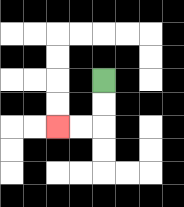{'start': '[4, 3]', 'end': '[2, 5]', 'path_directions': 'D,D,L,L', 'path_coordinates': '[[4, 3], [4, 4], [4, 5], [3, 5], [2, 5]]'}